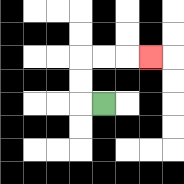{'start': '[4, 4]', 'end': '[6, 2]', 'path_directions': 'L,U,U,R,R,R', 'path_coordinates': '[[4, 4], [3, 4], [3, 3], [3, 2], [4, 2], [5, 2], [6, 2]]'}